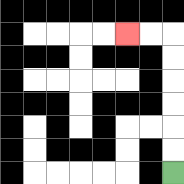{'start': '[7, 7]', 'end': '[5, 1]', 'path_directions': 'U,U,U,U,U,U,L,L', 'path_coordinates': '[[7, 7], [7, 6], [7, 5], [7, 4], [7, 3], [7, 2], [7, 1], [6, 1], [5, 1]]'}